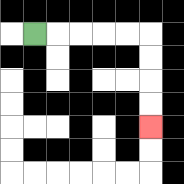{'start': '[1, 1]', 'end': '[6, 5]', 'path_directions': 'R,R,R,R,R,D,D,D,D', 'path_coordinates': '[[1, 1], [2, 1], [3, 1], [4, 1], [5, 1], [6, 1], [6, 2], [6, 3], [6, 4], [6, 5]]'}